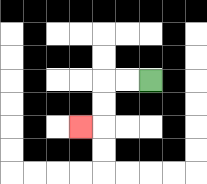{'start': '[6, 3]', 'end': '[3, 5]', 'path_directions': 'L,L,D,D,L', 'path_coordinates': '[[6, 3], [5, 3], [4, 3], [4, 4], [4, 5], [3, 5]]'}